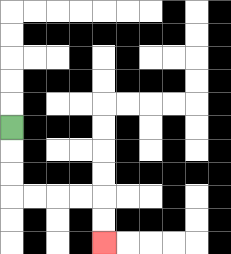{'start': '[0, 5]', 'end': '[4, 10]', 'path_directions': 'D,D,D,R,R,R,R,D,D', 'path_coordinates': '[[0, 5], [0, 6], [0, 7], [0, 8], [1, 8], [2, 8], [3, 8], [4, 8], [4, 9], [4, 10]]'}